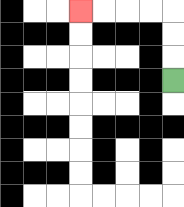{'start': '[7, 3]', 'end': '[3, 0]', 'path_directions': 'U,U,U,L,L,L,L', 'path_coordinates': '[[7, 3], [7, 2], [7, 1], [7, 0], [6, 0], [5, 0], [4, 0], [3, 0]]'}